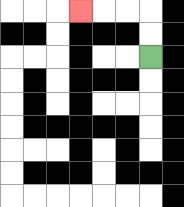{'start': '[6, 2]', 'end': '[3, 0]', 'path_directions': 'U,U,L,L,L', 'path_coordinates': '[[6, 2], [6, 1], [6, 0], [5, 0], [4, 0], [3, 0]]'}